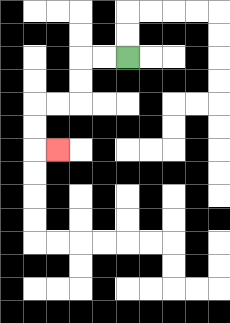{'start': '[5, 2]', 'end': '[2, 6]', 'path_directions': 'L,L,D,D,L,L,D,D,R', 'path_coordinates': '[[5, 2], [4, 2], [3, 2], [3, 3], [3, 4], [2, 4], [1, 4], [1, 5], [1, 6], [2, 6]]'}